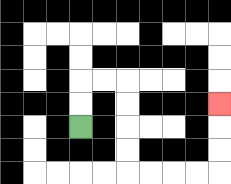{'start': '[3, 5]', 'end': '[9, 4]', 'path_directions': 'U,U,R,R,D,D,D,D,R,R,R,R,U,U,U', 'path_coordinates': '[[3, 5], [3, 4], [3, 3], [4, 3], [5, 3], [5, 4], [5, 5], [5, 6], [5, 7], [6, 7], [7, 7], [8, 7], [9, 7], [9, 6], [9, 5], [9, 4]]'}